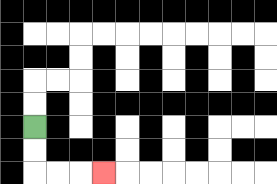{'start': '[1, 5]', 'end': '[4, 7]', 'path_directions': 'D,D,R,R,R', 'path_coordinates': '[[1, 5], [1, 6], [1, 7], [2, 7], [3, 7], [4, 7]]'}